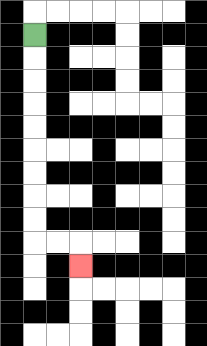{'start': '[1, 1]', 'end': '[3, 11]', 'path_directions': 'D,D,D,D,D,D,D,D,D,R,R,D', 'path_coordinates': '[[1, 1], [1, 2], [1, 3], [1, 4], [1, 5], [1, 6], [1, 7], [1, 8], [1, 9], [1, 10], [2, 10], [3, 10], [3, 11]]'}